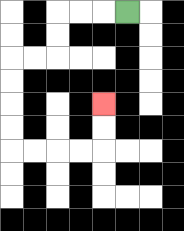{'start': '[5, 0]', 'end': '[4, 4]', 'path_directions': 'L,L,L,D,D,L,L,D,D,D,D,R,R,R,R,U,U', 'path_coordinates': '[[5, 0], [4, 0], [3, 0], [2, 0], [2, 1], [2, 2], [1, 2], [0, 2], [0, 3], [0, 4], [0, 5], [0, 6], [1, 6], [2, 6], [3, 6], [4, 6], [4, 5], [4, 4]]'}